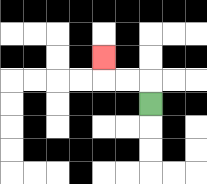{'start': '[6, 4]', 'end': '[4, 2]', 'path_directions': 'U,L,L,U', 'path_coordinates': '[[6, 4], [6, 3], [5, 3], [4, 3], [4, 2]]'}